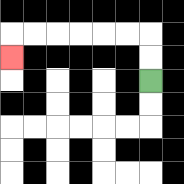{'start': '[6, 3]', 'end': '[0, 2]', 'path_directions': 'U,U,L,L,L,L,L,L,D', 'path_coordinates': '[[6, 3], [6, 2], [6, 1], [5, 1], [4, 1], [3, 1], [2, 1], [1, 1], [0, 1], [0, 2]]'}